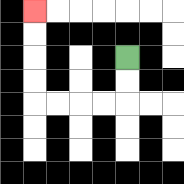{'start': '[5, 2]', 'end': '[1, 0]', 'path_directions': 'D,D,L,L,L,L,U,U,U,U', 'path_coordinates': '[[5, 2], [5, 3], [5, 4], [4, 4], [3, 4], [2, 4], [1, 4], [1, 3], [1, 2], [1, 1], [1, 0]]'}